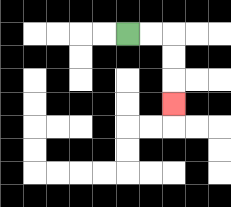{'start': '[5, 1]', 'end': '[7, 4]', 'path_directions': 'R,R,D,D,D', 'path_coordinates': '[[5, 1], [6, 1], [7, 1], [7, 2], [7, 3], [7, 4]]'}